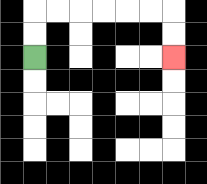{'start': '[1, 2]', 'end': '[7, 2]', 'path_directions': 'U,U,R,R,R,R,R,R,D,D', 'path_coordinates': '[[1, 2], [1, 1], [1, 0], [2, 0], [3, 0], [4, 0], [5, 0], [6, 0], [7, 0], [7, 1], [7, 2]]'}